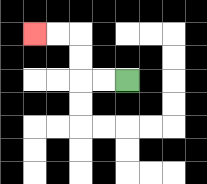{'start': '[5, 3]', 'end': '[1, 1]', 'path_directions': 'L,L,U,U,L,L', 'path_coordinates': '[[5, 3], [4, 3], [3, 3], [3, 2], [3, 1], [2, 1], [1, 1]]'}